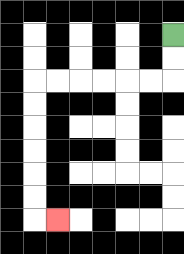{'start': '[7, 1]', 'end': '[2, 9]', 'path_directions': 'D,D,L,L,L,L,L,L,D,D,D,D,D,D,R', 'path_coordinates': '[[7, 1], [7, 2], [7, 3], [6, 3], [5, 3], [4, 3], [3, 3], [2, 3], [1, 3], [1, 4], [1, 5], [1, 6], [1, 7], [1, 8], [1, 9], [2, 9]]'}